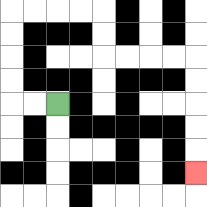{'start': '[2, 4]', 'end': '[8, 7]', 'path_directions': 'L,L,U,U,U,U,R,R,R,R,D,D,R,R,R,R,D,D,D,D,D', 'path_coordinates': '[[2, 4], [1, 4], [0, 4], [0, 3], [0, 2], [0, 1], [0, 0], [1, 0], [2, 0], [3, 0], [4, 0], [4, 1], [4, 2], [5, 2], [6, 2], [7, 2], [8, 2], [8, 3], [8, 4], [8, 5], [8, 6], [8, 7]]'}